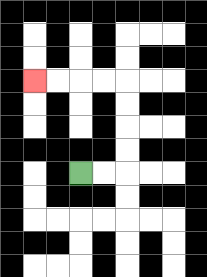{'start': '[3, 7]', 'end': '[1, 3]', 'path_directions': 'R,R,U,U,U,U,L,L,L,L', 'path_coordinates': '[[3, 7], [4, 7], [5, 7], [5, 6], [5, 5], [5, 4], [5, 3], [4, 3], [3, 3], [2, 3], [1, 3]]'}